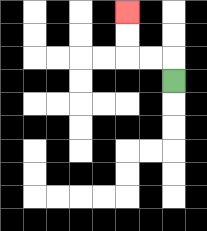{'start': '[7, 3]', 'end': '[5, 0]', 'path_directions': 'U,L,L,U,U', 'path_coordinates': '[[7, 3], [7, 2], [6, 2], [5, 2], [5, 1], [5, 0]]'}